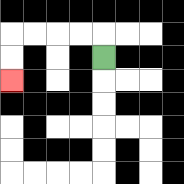{'start': '[4, 2]', 'end': '[0, 3]', 'path_directions': 'U,L,L,L,L,D,D', 'path_coordinates': '[[4, 2], [4, 1], [3, 1], [2, 1], [1, 1], [0, 1], [0, 2], [0, 3]]'}